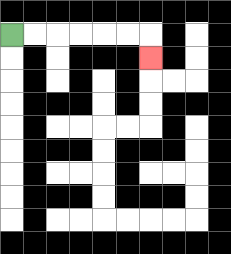{'start': '[0, 1]', 'end': '[6, 2]', 'path_directions': 'R,R,R,R,R,R,D', 'path_coordinates': '[[0, 1], [1, 1], [2, 1], [3, 1], [4, 1], [5, 1], [6, 1], [6, 2]]'}